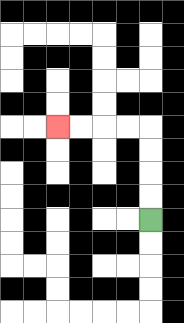{'start': '[6, 9]', 'end': '[2, 5]', 'path_directions': 'U,U,U,U,L,L,L,L', 'path_coordinates': '[[6, 9], [6, 8], [6, 7], [6, 6], [6, 5], [5, 5], [4, 5], [3, 5], [2, 5]]'}